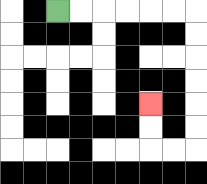{'start': '[2, 0]', 'end': '[6, 4]', 'path_directions': 'R,R,R,R,R,R,D,D,D,D,D,D,L,L,U,U', 'path_coordinates': '[[2, 0], [3, 0], [4, 0], [5, 0], [6, 0], [7, 0], [8, 0], [8, 1], [8, 2], [8, 3], [8, 4], [8, 5], [8, 6], [7, 6], [6, 6], [6, 5], [6, 4]]'}